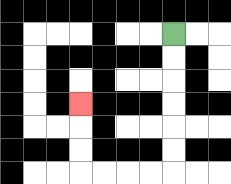{'start': '[7, 1]', 'end': '[3, 4]', 'path_directions': 'D,D,D,D,D,D,L,L,L,L,U,U,U', 'path_coordinates': '[[7, 1], [7, 2], [7, 3], [7, 4], [7, 5], [7, 6], [7, 7], [6, 7], [5, 7], [4, 7], [3, 7], [3, 6], [3, 5], [3, 4]]'}